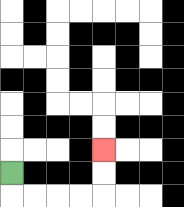{'start': '[0, 7]', 'end': '[4, 6]', 'path_directions': 'D,R,R,R,R,U,U', 'path_coordinates': '[[0, 7], [0, 8], [1, 8], [2, 8], [3, 8], [4, 8], [4, 7], [4, 6]]'}